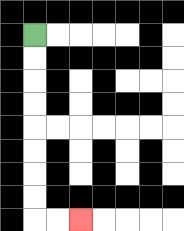{'start': '[1, 1]', 'end': '[3, 9]', 'path_directions': 'D,D,D,D,D,D,D,D,R,R', 'path_coordinates': '[[1, 1], [1, 2], [1, 3], [1, 4], [1, 5], [1, 6], [1, 7], [1, 8], [1, 9], [2, 9], [3, 9]]'}